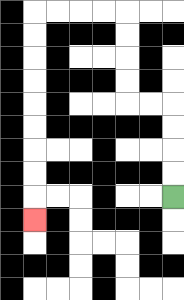{'start': '[7, 8]', 'end': '[1, 9]', 'path_directions': 'U,U,U,U,L,L,U,U,U,U,L,L,L,L,D,D,D,D,D,D,D,D,D', 'path_coordinates': '[[7, 8], [7, 7], [7, 6], [7, 5], [7, 4], [6, 4], [5, 4], [5, 3], [5, 2], [5, 1], [5, 0], [4, 0], [3, 0], [2, 0], [1, 0], [1, 1], [1, 2], [1, 3], [1, 4], [1, 5], [1, 6], [1, 7], [1, 8], [1, 9]]'}